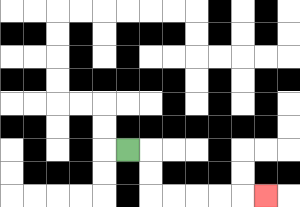{'start': '[5, 6]', 'end': '[11, 8]', 'path_directions': 'R,D,D,R,R,R,R,R', 'path_coordinates': '[[5, 6], [6, 6], [6, 7], [6, 8], [7, 8], [8, 8], [9, 8], [10, 8], [11, 8]]'}